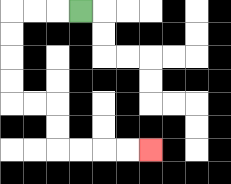{'start': '[3, 0]', 'end': '[6, 6]', 'path_directions': 'L,L,L,D,D,D,D,R,R,D,D,R,R,R,R', 'path_coordinates': '[[3, 0], [2, 0], [1, 0], [0, 0], [0, 1], [0, 2], [0, 3], [0, 4], [1, 4], [2, 4], [2, 5], [2, 6], [3, 6], [4, 6], [5, 6], [6, 6]]'}